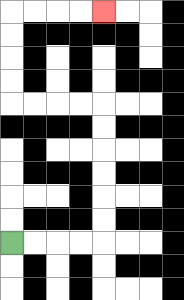{'start': '[0, 10]', 'end': '[4, 0]', 'path_directions': 'R,R,R,R,U,U,U,U,U,U,L,L,L,L,U,U,U,U,R,R,R,R', 'path_coordinates': '[[0, 10], [1, 10], [2, 10], [3, 10], [4, 10], [4, 9], [4, 8], [4, 7], [4, 6], [4, 5], [4, 4], [3, 4], [2, 4], [1, 4], [0, 4], [0, 3], [0, 2], [0, 1], [0, 0], [1, 0], [2, 0], [3, 0], [4, 0]]'}